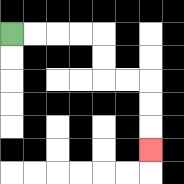{'start': '[0, 1]', 'end': '[6, 6]', 'path_directions': 'R,R,R,R,D,D,R,R,D,D,D', 'path_coordinates': '[[0, 1], [1, 1], [2, 1], [3, 1], [4, 1], [4, 2], [4, 3], [5, 3], [6, 3], [6, 4], [6, 5], [6, 6]]'}